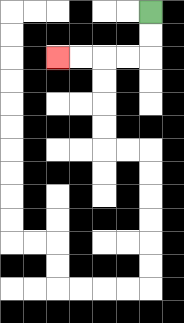{'start': '[6, 0]', 'end': '[2, 2]', 'path_directions': 'D,D,L,L,L,L', 'path_coordinates': '[[6, 0], [6, 1], [6, 2], [5, 2], [4, 2], [3, 2], [2, 2]]'}